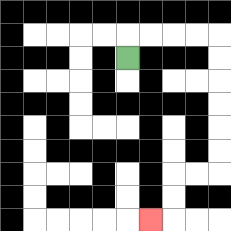{'start': '[5, 2]', 'end': '[6, 9]', 'path_directions': 'U,R,R,R,R,D,D,D,D,D,D,L,L,D,D,L', 'path_coordinates': '[[5, 2], [5, 1], [6, 1], [7, 1], [8, 1], [9, 1], [9, 2], [9, 3], [9, 4], [9, 5], [9, 6], [9, 7], [8, 7], [7, 7], [7, 8], [7, 9], [6, 9]]'}